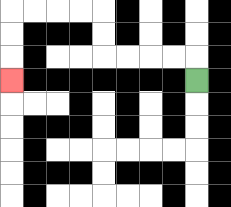{'start': '[8, 3]', 'end': '[0, 3]', 'path_directions': 'U,L,L,L,L,U,U,L,L,L,L,D,D,D', 'path_coordinates': '[[8, 3], [8, 2], [7, 2], [6, 2], [5, 2], [4, 2], [4, 1], [4, 0], [3, 0], [2, 0], [1, 0], [0, 0], [0, 1], [0, 2], [0, 3]]'}